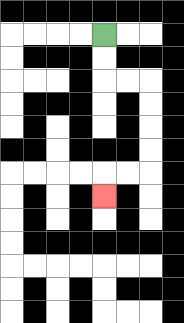{'start': '[4, 1]', 'end': '[4, 8]', 'path_directions': 'D,D,R,R,D,D,D,D,L,L,D', 'path_coordinates': '[[4, 1], [4, 2], [4, 3], [5, 3], [6, 3], [6, 4], [6, 5], [6, 6], [6, 7], [5, 7], [4, 7], [4, 8]]'}